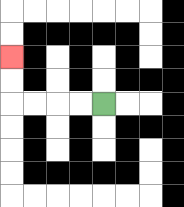{'start': '[4, 4]', 'end': '[0, 2]', 'path_directions': 'L,L,L,L,U,U', 'path_coordinates': '[[4, 4], [3, 4], [2, 4], [1, 4], [0, 4], [0, 3], [0, 2]]'}